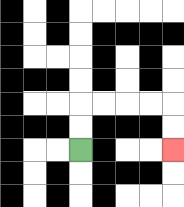{'start': '[3, 6]', 'end': '[7, 6]', 'path_directions': 'U,U,R,R,R,R,D,D', 'path_coordinates': '[[3, 6], [3, 5], [3, 4], [4, 4], [5, 4], [6, 4], [7, 4], [7, 5], [7, 6]]'}